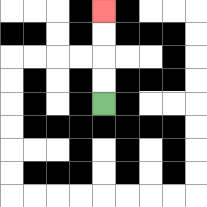{'start': '[4, 4]', 'end': '[4, 0]', 'path_directions': 'U,U,U,U', 'path_coordinates': '[[4, 4], [4, 3], [4, 2], [4, 1], [4, 0]]'}